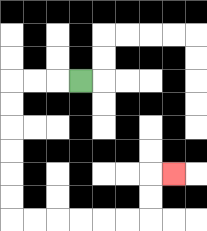{'start': '[3, 3]', 'end': '[7, 7]', 'path_directions': 'L,L,L,D,D,D,D,D,D,R,R,R,R,R,R,U,U,R', 'path_coordinates': '[[3, 3], [2, 3], [1, 3], [0, 3], [0, 4], [0, 5], [0, 6], [0, 7], [0, 8], [0, 9], [1, 9], [2, 9], [3, 9], [4, 9], [5, 9], [6, 9], [6, 8], [6, 7], [7, 7]]'}